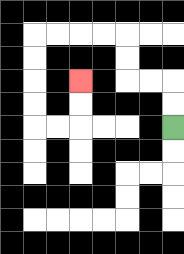{'start': '[7, 5]', 'end': '[3, 3]', 'path_directions': 'U,U,L,L,U,U,L,L,L,L,D,D,D,D,R,R,U,U', 'path_coordinates': '[[7, 5], [7, 4], [7, 3], [6, 3], [5, 3], [5, 2], [5, 1], [4, 1], [3, 1], [2, 1], [1, 1], [1, 2], [1, 3], [1, 4], [1, 5], [2, 5], [3, 5], [3, 4], [3, 3]]'}